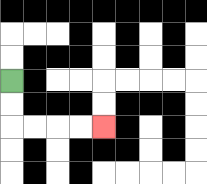{'start': '[0, 3]', 'end': '[4, 5]', 'path_directions': 'D,D,R,R,R,R', 'path_coordinates': '[[0, 3], [0, 4], [0, 5], [1, 5], [2, 5], [3, 5], [4, 5]]'}